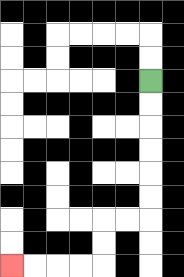{'start': '[6, 3]', 'end': '[0, 11]', 'path_directions': 'D,D,D,D,D,D,L,L,D,D,L,L,L,L', 'path_coordinates': '[[6, 3], [6, 4], [6, 5], [6, 6], [6, 7], [6, 8], [6, 9], [5, 9], [4, 9], [4, 10], [4, 11], [3, 11], [2, 11], [1, 11], [0, 11]]'}